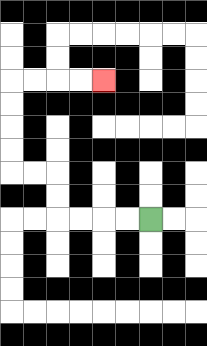{'start': '[6, 9]', 'end': '[4, 3]', 'path_directions': 'L,L,L,L,U,U,L,L,U,U,U,U,R,R,R,R', 'path_coordinates': '[[6, 9], [5, 9], [4, 9], [3, 9], [2, 9], [2, 8], [2, 7], [1, 7], [0, 7], [0, 6], [0, 5], [0, 4], [0, 3], [1, 3], [2, 3], [3, 3], [4, 3]]'}